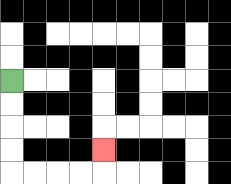{'start': '[0, 3]', 'end': '[4, 6]', 'path_directions': 'D,D,D,D,R,R,R,R,U', 'path_coordinates': '[[0, 3], [0, 4], [0, 5], [0, 6], [0, 7], [1, 7], [2, 7], [3, 7], [4, 7], [4, 6]]'}